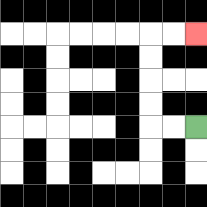{'start': '[8, 5]', 'end': '[8, 1]', 'path_directions': 'L,L,U,U,U,U,R,R', 'path_coordinates': '[[8, 5], [7, 5], [6, 5], [6, 4], [6, 3], [6, 2], [6, 1], [7, 1], [8, 1]]'}